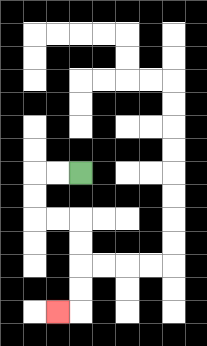{'start': '[3, 7]', 'end': '[2, 13]', 'path_directions': 'L,L,D,D,R,R,D,D,D,D,L', 'path_coordinates': '[[3, 7], [2, 7], [1, 7], [1, 8], [1, 9], [2, 9], [3, 9], [3, 10], [3, 11], [3, 12], [3, 13], [2, 13]]'}